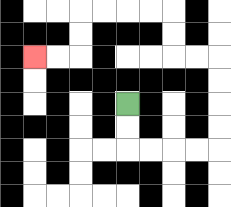{'start': '[5, 4]', 'end': '[1, 2]', 'path_directions': 'D,D,R,R,R,R,U,U,U,U,L,L,U,U,L,L,L,L,D,D,L,L', 'path_coordinates': '[[5, 4], [5, 5], [5, 6], [6, 6], [7, 6], [8, 6], [9, 6], [9, 5], [9, 4], [9, 3], [9, 2], [8, 2], [7, 2], [7, 1], [7, 0], [6, 0], [5, 0], [4, 0], [3, 0], [3, 1], [3, 2], [2, 2], [1, 2]]'}